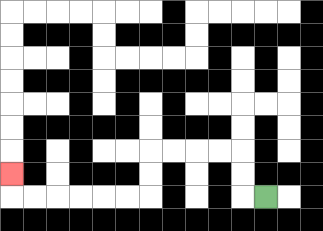{'start': '[11, 8]', 'end': '[0, 7]', 'path_directions': 'L,U,U,L,L,L,L,D,D,L,L,L,L,L,L,U', 'path_coordinates': '[[11, 8], [10, 8], [10, 7], [10, 6], [9, 6], [8, 6], [7, 6], [6, 6], [6, 7], [6, 8], [5, 8], [4, 8], [3, 8], [2, 8], [1, 8], [0, 8], [0, 7]]'}